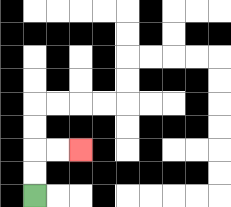{'start': '[1, 8]', 'end': '[3, 6]', 'path_directions': 'U,U,R,R', 'path_coordinates': '[[1, 8], [1, 7], [1, 6], [2, 6], [3, 6]]'}